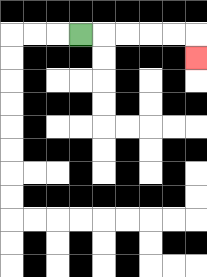{'start': '[3, 1]', 'end': '[8, 2]', 'path_directions': 'R,R,R,R,R,D', 'path_coordinates': '[[3, 1], [4, 1], [5, 1], [6, 1], [7, 1], [8, 1], [8, 2]]'}